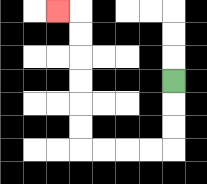{'start': '[7, 3]', 'end': '[2, 0]', 'path_directions': 'D,D,D,L,L,L,L,U,U,U,U,U,U,L', 'path_coordinates': '[[7, 3], [7, 4], [7, 5], [7, 6], [6, 6], [5, 6], [4, 6], [3, 6], [3, 5], [3, 4], [3, 3], [3, 2], [3, 1], [3, 0], [2, 0]]'}